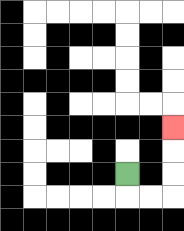{'start': '[5, 7]', 'end': '[7, 5]', 'path_directions': 'D,R,R,U,U,U', 'path_coordinates': '[[5, 7], [5, 8], [6, 8], [7, 8], [7, 7], [7, 6], [7, 5]]'}